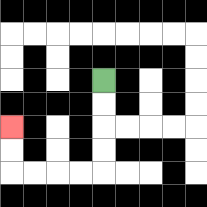{'start': '[4, 3]', 'end': '[0, 5]', 'path_directions': 'D,D,D,D,L,L,L,L,U,U', 'path_coordinates': '[[4, 3], [4, 4], [4, 5], [4, 6], [4, 7], [3, 7], [2, 7], [1, 7], [0, 7], [0, 6], [0, 5]]'}